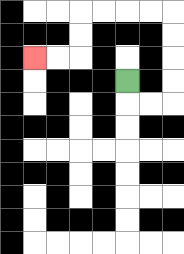{'start': '[5, 3]', 'end': '[1, 2]', 'path_directions': 'D,R,R,U,U,U,U,L,L,L,L,D,D,L,L', 'path_coordinates': '[[5, 3], [5, 4], [6, 4], [7, 4], [7, 3], [7, 2], [7, 1], [7, 0], [6, 0], [5, 0], [4, 0], [3, 0], [3, 1], [3, 2], [2, 2], [1, 2]]'}